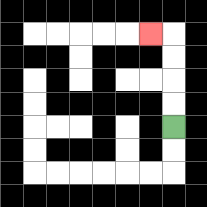{'start': '[7, 5]', 'end': '[6, 1]', 'path_directions': 'U,U,U,U,L', 'path_coordinates': '[[7, 5], [7, 4], [7, 3], [7, 2], [7, 1], [6, 1]]'}